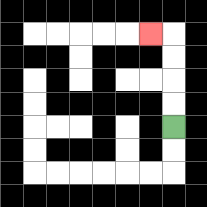{'start': '[7, 5]', 'end': '[6, 1]', 'path_directions': 'U,U,U,U,L', 'path_coordinates': '[[7, 5], [7, 4], [7, 3], [7, 2], [7, 1], [6, 1]]'}